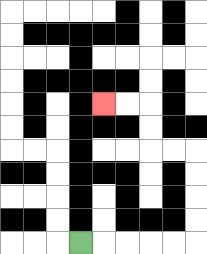{'start': '[3, 10]', 'end': '[4, 4]', 'path_directions': 'R,R,R,R,R,U,U,U,U,L,L,U,U,L,L', 'path_coordinates': '[[3, 10], [4, 10], [5, 10], [6, 10], [7, 10], [8, 10], [8, 9], [8, 8], [8, 7], [8, 6], [7, 6], [6, 6], [6, 5], [6, 4], [5, 4], [4, 4]]'}